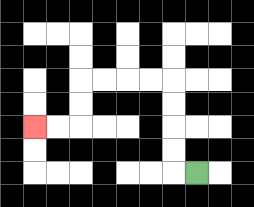{'start': '[8, 7]', 'end': '[1, 5]', 'path_directions': 'L,U,U,U,U,L,L,L,L,D,D,L,L', 'path_coordinates': '[[8, 7], [7, 7], [7, 6], [7, 5], [7, 4], [7, 3], [6, 3], [5, 3], [4, 3], [3, 3], [3, 4], [3, 5], [2, 5], [1, 5]]'}